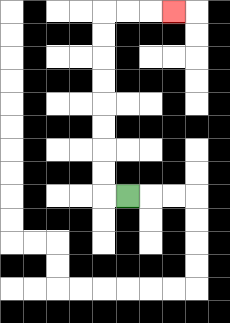{'start': '[5, 8]', 'end': '[7, 0]', 'path_directions': 'L,U,U,U,U,U,U,U,U,R,R,R', 'path_coordinates': '[[5, 8], [4, 8], [4, 7], [4, 6], [4, 5], [4, 4], [4, 3], [4, 2], [4, 1], [4, 0], [5, 0], [6, 0], [7, 0]]'}